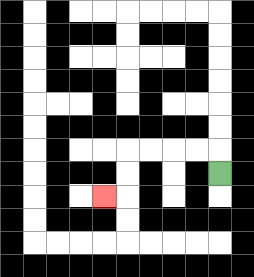{'start': '[9, 7]', 'end': '[4, 8]', 'path_directions': 'U,L,L,L,L,D,D,L', 'path_coordinates': '[[9, 7], [9, 6], [8, 6], [7, 6], [6, 6], [5, 6], [5, 7], [5, 8], [4, 8]]'}